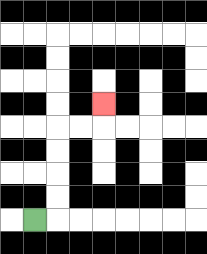{'start': '[1, 9]', 'end': '[4, 4]', 'path_directions': 'R,U,U,U,U,R,R,U', 'path_coordinates': '[[1, 9], [2, 9], [2, 8], [2, 7], [2, 6], [2, 5], [3, 5], [4, 5], [4, 4]]'}